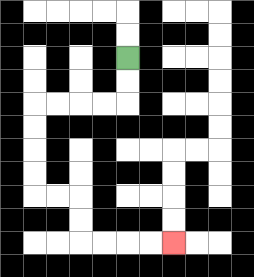{'start': '[5, 2]', 'end': '[7, 10]', 'path_directions': 'D,D,L,L,L,L,D,D,D,D,R,R,D,D,R,R,R,R', 'path_coordinates': '[[5, 2], [5, 3], [5, 4], [4, 4], [3, 4], [2, 4], [1, 4], [1, 5], [1, 6], [1, 7], [1, 8], [2, 8], [3, 8], [3, 9], [3, 10], [4, 10], [5, 10], [6, 10], [7, 10]]'}